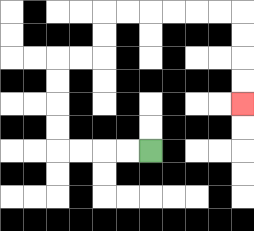{'start': '[6, 6]', 'end': '[10, 4]', 'path_directions': 'L,L,L,L,U,U,U,U,R,R,U,U,R,R,R,R,R,R,D,D,D,D', 'path_coordinates': '[[6, 6], [5, 6], [4, 6], [3, 6], [2, 6], [2, 5], [2, 4], [2, 3], [2, 2], [3, 2], [4, 2], [4, 1], [4, 0], [5, 0], [6, 0], [7, 0], [8, 0], [9, 0], [10, 0], [10, 1], [10, 2], [10, 3], [10, 4]]'}